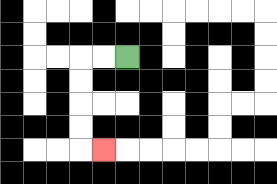{'start': '[5, 2]', 'end': '[4, 6]', 'path_directions': 'L,L,D,D,D,D,R', 'path_coordinates': '[[5, 2], [4, 2], [3, 2], [3, 3], [3, 4], [3, 5], [3, 6], [4, 6]]'}